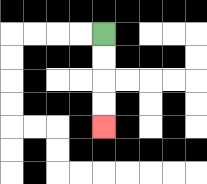{'start': '[4, 1]', 'end': '[4, 5]', 'path_directions': 'D,D,D,D', 'path_coordinates': '[[4, 1], [4, 2], [4, 3], [4, 4], [4, 5]]'}